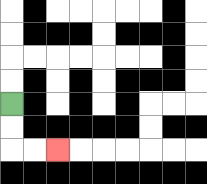{'start': '[0, 4]', 'end': '[2, 6]', 'path_directions': 'D,D,R,R', 'path_coordinates': '[[0, 4], [0, 5], [0, 6], [1, 6], [2, 6]]'}